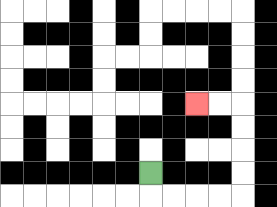{'start': '[6, 7]', 'end': '[8, 4]', 'path_directions': 'D,R,R,R,R,U,U,U,U,L,L', 'path_coordinates': '[[6, 7], [6, 8], [7, 8], [8, 8], [9, 8], [10, 8], [10, 7], [10, 6], [10, 5], [10, 4], [9, 4], [8, 4]]'}